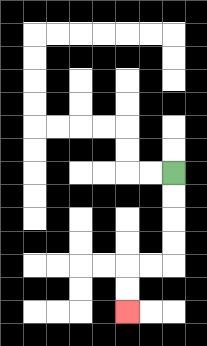{'start': '[7, 7]', 'end': '[5, 13]', 'path_directions': 'D,D,D,D,L,L,D,D', 'path_coordinates': '[[7, 7], [7, 8], [7, 9], [7, 10], [7, 11], [6, 11], [5, 11], [5, 12], [5, 13]]'}